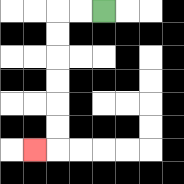{'start': '[4, 0]', 'end': '[1, 6]', 'path_directions': 'L,L,D,D,D,D,D,D,L', 'path_coordinates': '[[4, 0], [3, 0], [2, 0], [2, 1], [2, 2], [2, 3], [2, 4], [2, 5], [2, 6], [1, 6]]'}